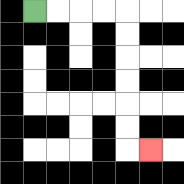{'start': '[1, 0]', 'end': '[6, 6]', 'path_directions': 'R,R,R,R,D,D,D,D,D,D,R', 'path_coordinates': '[[1, 0], [2, 0], [3, 0], [4, 0], [5, 0], [5, 1], [5, 2], [5, 3], [5, 4], [5, 5], [5, 6], [6, 6]]'}